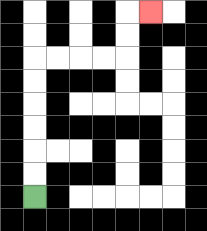{'start': '[1, 8]', 'end': '[6, 0]', 'path_directions': 'U,U,U,U,U,U,R,R,R,R,U,U,R', 'path_coordinates': '[[1, 8], [1, 7], [1, 6], [1, 5], [1, 4], [1, 3], [1, 2], [2, 2], [3, 2], [4, 2], [5, 2], [5, 1], [5, 0], [6, 0]]'}